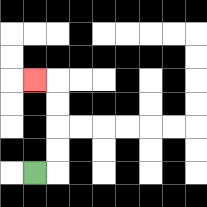{'start': '[1, 7]', 'end': '[1, 3]', 'path_directions': 'R,U,U,U,U,L', 'path_coordinates': '[[1, 7], [2, 7], [2, 6], [2, 5], [2, 4], [2, 3], [1, 3]]'}